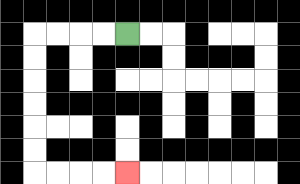{'start': '[5, 1]', 'end': '[5, 7]', 'path_directions': 'L,L,L,L,D,D,D,D,D,D,R,R,R,R', 'path_coordinates': '[[5, 1], [4, 1], [3, 1], [2, 1], [1, 1], [1, 2], [1, 3], [1, 4], [1, 5], [1, 6], [1, 7], [2, 7], [3, 7], [4, 7], [5, 7]]'}